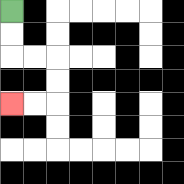{'start': '[0, 0]', 'end': '[0, 4]', 'path_directions': 'D,D,R,R,D,D,L,L', 'path_coordinates': '[[0, 0], [0, 1], [0, 2], [1, 2], [2, 2], [2, 3], [2, 4], [1, 4], [0, 4]]'}